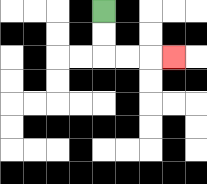{'start': '[4, 0]', 'end': '[7, 2]', 'path_directions': 'D,D,R,R,R', 'path_coordinates': '[[4, 0], [4, 1], [4, 2], [5, 2], [6, 2], [7, 2]]'}